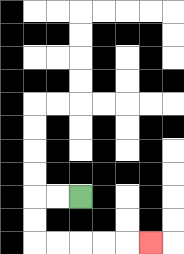{'start': '[3, 8]', 'end': '[6, 10]', 'path_directions': 'L,L,D,D,R,R,R,R,R', 'path_coordinates': '[[3, 8], [2, 8], [1, 8], [1, 9], [1, 10], [2, 10], [3, 10], [4, 10], [5, 10], [6, 10]]'}